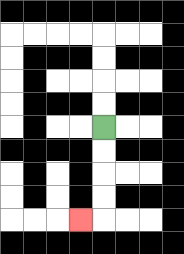{'start': '[4, 5]', 'end': '[3, 9]', 'path_directions': 'D,D,D,D,L', 'path_coordinates': '[[4, 5], [4, 6], [4, 7], [4, 8], [4, 9], [3, 9]]'}